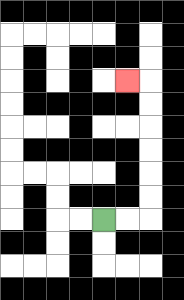{'start': '[4, 9]', 'end': '[5, 3]', 'path_directions': 'R,R,U,U,U,U,U,U,L', 'path_coordinates': '[[4, 9], [5, 9], [6, 9], [6, 8], [6, 7], [6, 6], [6, 5], [6, 4], [6, 3], [5, 3]]'}